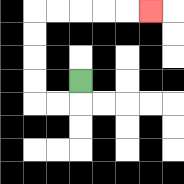{'start': '[3, 3]', 'end': '[6, 0]', 'path_directions': 'D,L,L,U,U,U,U,R,R,R,R,R', 'path_coordinates': '[[3, 3], [3, 4], [2, 4], [1, 4], [1, 3], [1, 2], [1, 1], [1, 0], [2, 0], [3, 0], [4, 0], [5, 0], [6, 0]]'}